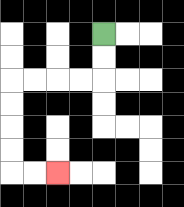{'start': '[4, 1]', 'end': '[2, 7]', 'path_directions': 'D,D,L,L,L,L,D,D,D,D,R,R', 'path_coordinates': '[[4, 1], [4, 2], [4, 3], [3, 3], [2, 3], [1, 3], [0, 3], [0, 4], [0, 5], [0, 6], [0, 7], [1, 7], [2, 7]]'}